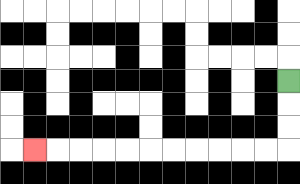{'start': '[12, 3]', 'end': '[1, 6]', 'path_directions': 'D,D,D,L,L,L,L,L,L,L,L,L,L,L', 'path_coordinates': '[[12, 3], [12, 4], [12, 5], [12, 6], [11, 6], [10, 6], [9, 6], [8, 6], [7, 6], [6, 6], [5, 6], [4, 6], [3, 6], [2, 6], [1, 6]]'}